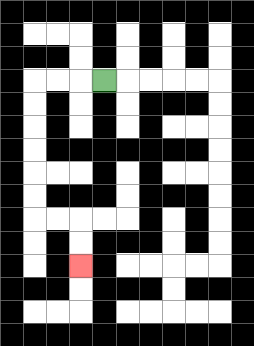{'start': '[4, 3]', 'end': '[3, 11]', 'path_directions': 'L,L,L,D,D,D,D,D,D,R,R,D,D', 'path_coordinates': '[[4, 3], [3, 3], [2, 3], [1, 3], [1, 4], [1, 5], [1, 6], [1, 7], [1, 8], [1, 9], [2, 9], [3, 9], [3, 10], [3, 11]]'}